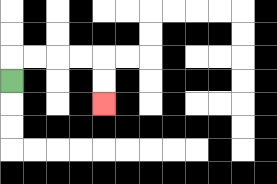{'start': '[0, 3]', 'end': '[4, 4]', 'path_directions': 'U,R,R,R,R,D,D', 'path_coordinates': '[[0, 3], [0, 2], [1, 2], [2, 2], [3, 2], [4, 2], [4, 3], [4, 4]]'}